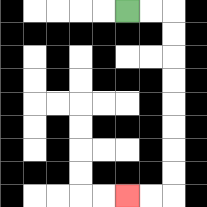{'start': '[5, 0]', 'end': '[5, 8]', 'path_directions': 'R,R,D,D,D,D,D,D,D,D,L,L', 'path_coordinates': '[[5, 0], [6, 0], [7, 0], [7, 1], [7, 2], [7, 3], [7, 4], [7, 5], [7, 6], [7, 7], [7, 8], [6, 8], [5, 8]]'}